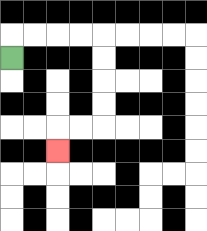{'start': '[0, 2]', 'end': '[2, 6]', 'path_directions': 'U,R,R,R,R,D,D,D,D,L,L,D', 'path_coordinates': '[[0, 2], [0, 1], [1, 1], [2, 1], [3, 1], [4, 1], [4, 2], [4, 3], [4, 4], [4, 5], [3, 5], [2, 5], [2, 6]]'}